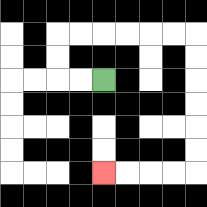{'start': '[4, 3]', 'end': '[4, 7]', 'path_directions': 'L,L,U,U,R,R,R,R,R,R,D,D,D,D,D,D,L,L,L,L', 'path_coordinates': '[[4, 3], [3, 3], [2, 3], [2, 2], [2, 1], [3, 1], [4, 1], [5, 1], [6, 1], [7, 1], [8, 1], [8, 2], [8, 3], [8, 4], [8, 5], [8, 6], [8, 7], [7, 7], [6, 7], [5, 7], [4, 7]]'}